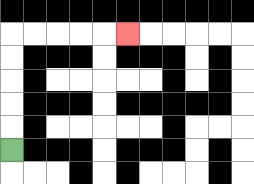{'start': '[0, 6]', 'end': '[5, 1]', 'path_directions': 'U,U,U,U,U,R,R,R,R,R', 'path_coordinates': '[[0, 6], [0, 5], [0, 4], [0, 3], [0, 2], [0, 1], [1, 1], [2, 1], [3, 1], [4, 1], [5, 1]]'}